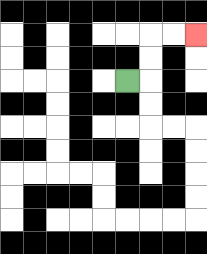{'start': '[5, 3]', 'end': '[8, 1]', 'path_directions': 'R,U,U,R,R', 'path_coordinates': '[[5, 3], [6, 3], [6, 2], [6, 1], [7, 1], [8, 1]]'}